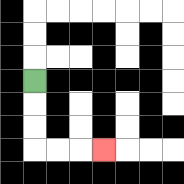{'start': '[1, 3]', 'end': '[4, 6]', 'path_directions': 'D,D,D,R,R,R', 'path_coordinates': '[[1, 3], [1, 4], [1, 5], [1, 6], [2, 6], [3, 6], [4, 6]]'}